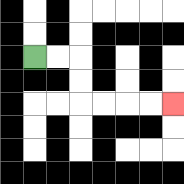{'start': '[1, 2]', 'end': '[7, 4]', 'path_directions': 'R,R,D,D,R,R,R,R', 'path_coordinates': '[[1, 2], [2, 2], [3, 2], [3, 3], [3, 4], [4, 4], [5, 4], [6, 4], [7, 4]]'}